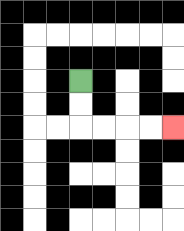{'start': '[3, 3]', 'end': '[7, 5]', 'path_directions': 'D,D,R,R,R,R', 'path_coordinates': '[[3, 3], [3, 4], [3, 5], [4, 5], [5, 5], [6, 5], [7, 5]]'}